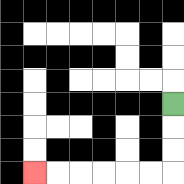{'start': '[7, 4]', 'end': '[1, 7]', 'path_directions': 'D,D,D,L,L,L,L,L,L', 'path_coordinates': '[[7, 4], [7, 5], [7, 6], [7, 7], [6, 7], [5, 7], [4, 7], [3, 7], [2, 7], [1, 7]]'}